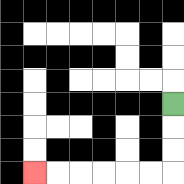{'start': '[7, 4]', 'end': '[1, 7]', 'path_directions': 'D,D,D,L,L,L,L,L,L', 'path_coordinates': '[[7, 4], [7, 5], [7, 6], [7, 7], [6, 7], [5, 7], [4, 7], [3, 7], [2, 7], [1, 7]]'}